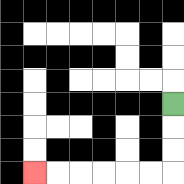{'start': '[7, 4]', 'end': '[1, 7]', 'path_directions': 'D,D,D,L,L,L,L,L,L', 'path_coordinates': '[[7, 4], [7, 5], [7, 6], [7, 7], [6, 7], [5, 7], [4, 7], [3, 7], [2, 7], [1, 7]]'}